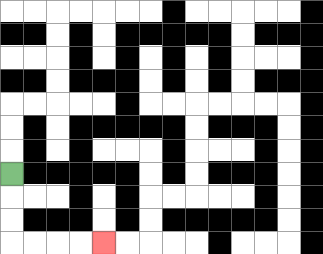{'start': '[0, 7]', 'end': '[4, 10]', 'path_directions': 'D,D,D,R,R,R,R', 'path_coordinates': '[[0, 7], [0, 8], [0, 9], [0, 10], [1, 10], [2, 10], [3, 10], [4, 10]]'}